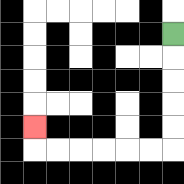{'start': '[7, 1]', 'end': '[1, 5]', 'path_directions': 'D,D,D,D,D,L,L,L,L,L,L,U', 'path_coordinates': '[[7, 1], [7, 2], [7, 3], [7, 4], [7, 5], [7, 6], [6, 6], [5, 6], [4, 6], [3, 6], [2, 6], [1, 6], [1, 5]]'}